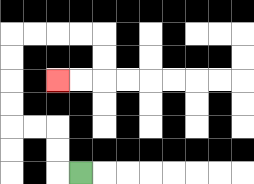{'start': '[3, 7]', 'end': '[2, 3]', 'path_directions': 'L,U,U,L,L,U,U,U,U,R,R,R,R,D,D,L,L', 'path_coordinates': '[[3, 7], [2, 7], [2, 6], [2, 5], [1, 5], [0, 5], [0, 4], [0, 3], [0, 2], [0, 1], [1, 1], [2, 1], [3, 1], [4, 1], [4, 2], [4, 3], [3, 3], [2, 3]]'}